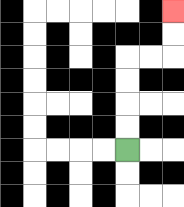{'start': '[5, 6]', 'end': '[7, 0]', 'path_directions': 'U,U,U,U,R,R,U,U', 'path_coordinates': '[[5, 6], [5, 5], [5, 4], [5, 3], [5, 2], [6, 2], [7, 2], [7, 1], [7, 0]]'}